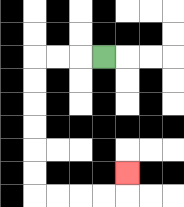{'start': '[4, 2]', 'end': '[5, 7]', 'path_directions': 'L,L,L,D,D,D,D,D,D,R,R,R,R,U', 'path_coordinates': '[[4, 2], [3, 2], [2, 2], [1, 2], [1, 3], [1, 4], [1, 5], [1, 6], [1, 7], [1, 8], [2, 8], [3, 8], [4, 8], [5, 8], [5, 7]]'}